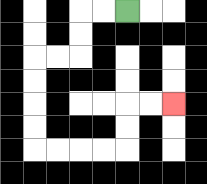{'start': '[5, 0]', 'end': '[7, 4]', 'path_directions': 'L,L,D,D,L,L,D,D,D,D,R,R,R,R,U,U,R,R', 'path_coordinates': '[[5, 0], [4, 0], [3, 0], [3, 1], [3, 2], [2, 2], [1, 2], [1, 3], [1, 4], [1, 5], [1, 6], [2, 6], [3, 6], [4, 6], [5, 6], [5, 5], [5, 4], [6, 4], [7, 4]]'}